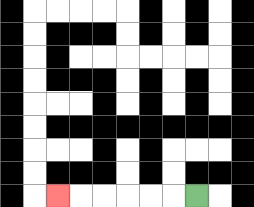{'start': '[8, 8]', 'end': '[2, 8]', 'path_directions': 'L,L,L,L,L,L', 'path_coordinates': '[[8, 8], [7, 8], [6, 8], [5, 8], [4, 8], [3, 8], [2, 8]]'}